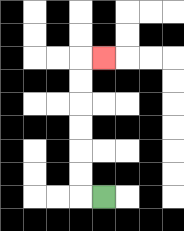{'start': '[4, 8]', 'end': '[4, 2]', 'path_directions': 'L,U,U,U,U,U,U,R', 'path_coordinates': '[[4, 8], [3, 8], [3, 7], [3, 6], [3, 5], [3, 4], [3, 3], [3, 2], [4, 2]]'}